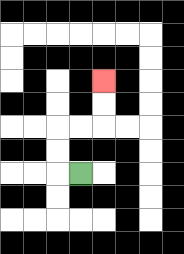{'start': '[3, 7]', 'end': '[4, 3]', 'path_directions': 'L,U,U,R,R,U,U', 'path_coordinates': '[[3, 7], [2, 7], [2, 6], [2, 5], [3, 5], [4, 5], [4, 4], [4, 3]]'}